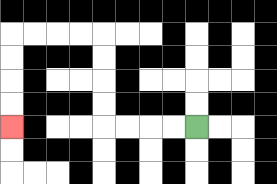{'start': '[8, 5]', 'end': '[0, 5]', 'path_directions': 'L,L,L,L,U,U,U,U,L,L,L,L,D,D,D,D', 'path_coordinates': '[[8, 5], [7, 5], [6, 5], [5, 5], [4, 5], [4, 4], [4, 3], [4, 2], [4, 1], [3, 1], [2, 1], [1, 1], [0, 1], [0, 2], [0, 3], [0, 4], [0, 5]]'}